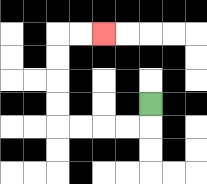{'start': '[6, 4]', 'end': '[4, 1]', 'path_directions': 'D,L,L,L,L,U,U,U,U,R,R', 'path_coordinates': '[[6, 4], [6, 5], [5, 5], [4, 5], [3, 5], [2, 5], [2, 4], [2, 3], [2, 2], [2, 1], [3, 1], [4, 1]]'}